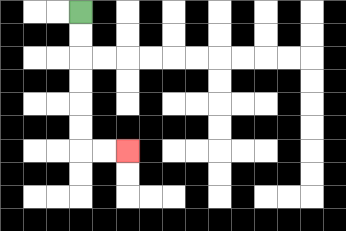{'start': '[3, 0]', 'end': '[5, 6]', 'path_directions': 'D,D,D,D,D,D,R,R', 'path_coordinates': '[[3, 0], [3, 1], [3, 2], [3, 3], [3, 4], [3, 5], [3, 6], [4, 6], [5, 6]]'}